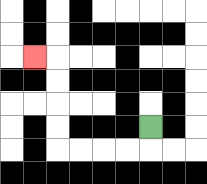{'start': '[6, 5]', 'end': '[1, 2]', 'path_directions': 'D,L,L,L,L,U,U,U,U,L', 'path_coordinates': '[[6, 5], [6, 6], [5, 6], [4, 6], [3, 6], [2, 6], [2, 5], [2, 4], [2, 3], [2, 2], [1, 2]]'}